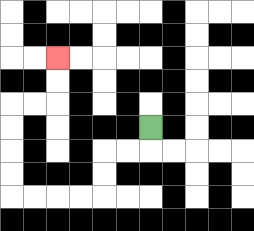{'start': '[6, 5]', 'end': '[2, 2]', 'path_directions': 'D,L,L,D,D,L,L,L,L,U,U,U,U,R,R,U,U', 'path_coordinates': '[[6, 5], [6, 6], [5, 6], [4, 6], [4, 7], [4, 8], [3, 8], [2, 8], [1, 8], [0, 8], [0, 7], [0, 6], [0, 5], [0, 4], [1, 4], [2, 4], [2, 3], [2, 2]]'}